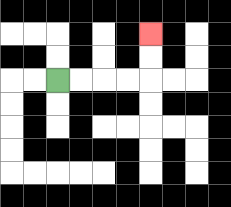{'start': '[2, 3]', 'end': '[6, 1]', 'path_directions': 'R,R,R,R,U,U', 'path_coordinates': '[[2, 3], [3, 3], [4, 3], [5, 3], [6, 3], [6, 2], [6, 1]]'}